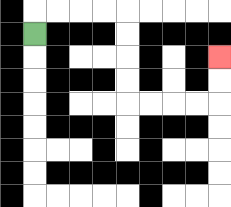{'start': '[1, 1]', 'end': '[9, 2]', 'path_directions': 'U,R,R,R,R,D,D,D,D,R,R,R,R,U,U', 'path_coordinates': '[[1, 1], [1, 0], [2, 0], [3, 0], [4, 0], [5, 0], [5, 1], [5, 2], [5, 3], [5, 4], [6, 4], [7, 4], [8, 4], [9, 4], [9, 3], [9, 2]]'}